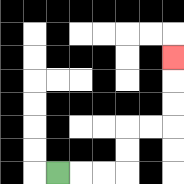{'start': '[2, 7]', 'end': '[7, 2]', 'path_directions': 'R,R,R,U,U,R,R,U,U,U', 'path_coordinates': '[[2, 7], [3, 7], [4, 7], [5, 7], [5, 6], [5, 5], [6, 5], [7, 5], [7, 4], [7, 3], [7, 2]]'}